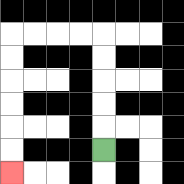{'start': '[4, 6]', 'end': '[0, 7]', 'path_directions': 'U,U,U,U,U,L,L,L,L,D,D,D,D,D,D', 'path_coordinates': '[[4, 6], [4, 5], [4, 4], [4, 3], [4, 2], [4, 1], [3, 1], [2, 1], [1, 1], [0, 1], [0, 2], [0, 3], [0, 4], [0, 5], [0, 6], [0, 7]]'}